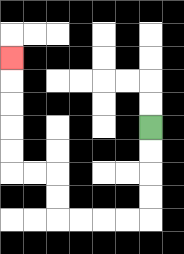{'start': '[6, 5]', 'end': '[0, 2]', 'path_directions': 'D,D,D,D,L,L,L,L,U,U,L,L,U,U,U,U,U', 'path_coordinates': '[[6, 5], [6, 6], [6, 7], [6, 8], [6, 9], [5, 9], [4, 9], [3, 9], [2, 9], [2, 8], [2, 7], [1, 7], [0, 7], [0, 6], [0, 5], [0, 4], [0, 3], [0, 2]]'}